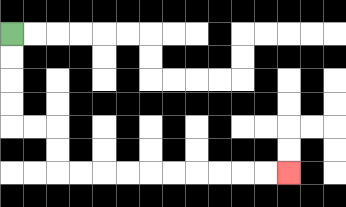{'start': '[0, 1]', 'end': '[12, 7]', 'path_directions': 'D,D,D,D,R,R,D,D,R,R,R,R,R,R,R,R,R,R', 'path_coordinates': '[[0, 1], [0, 2], [0, 3], [0, 4], [0, 5], [1, 5], [2, 5], [2, 6], [2, 7], [3, 7], [4, 7], [5, 7], [6, 7], [7, 7], [8, 7], [9, 7], [10, 7], [11, 7], [12, 7]]'}